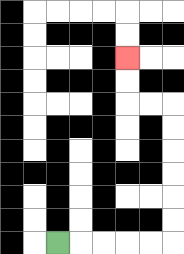{'start': '[2, 10]', 'end': '[5, 2]', 'path_directions': 'R,R,R,R,R,U,U,U,U,U,U,L,L,U,U', 'path_coordinates': '[[2, 10], [3, 10], [4, 10], [5, 10], [6, 10], [7, 10], [7, 9], [7, 8], [7, 7], [7, 6], [7, 5], [7, 4], [6, 4], [5, 4], [5, 3], [5, 2]]'}